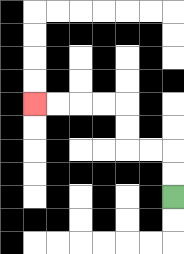{'start': '[7, 8]', 'end': '[1, 4]', 'path_directions': 'U,U,L,L,U,U,L,L,L,L', 'path_coordinates': '[[7, 8], [7, 7], [7, 6], [6, 6], [5, 6], [5, 5], [5, 4], [4, 4], [3, 4], [2, 4], [1, 4]]'}